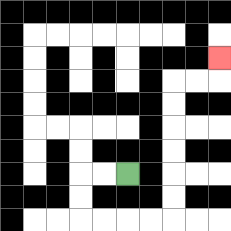{'start': '[5, 7]', 'end': '[9, 2]', 'path_directions': 'L,L,D,D,R,R,R,R,U,U,U,U,U,U,R,R,U', 'path_coordinates': '[[5, 7], [4, 7], [3, 7], [3, 8], [3, 9], [4, 9], [5, 9], [6, 9], [7, 9], [7, 8], [7, 7], [7, 6], [7, 5], [7, 4], [7, 3], [8, 3], [9, 3], [9, 2]]'}